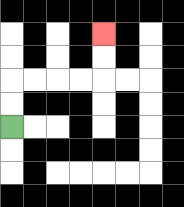{'start': '[0, 5]', 'end': '[4, 1]', 'path_directions': 'U,U,R,R,R,R,U,U', 'path_coordinates': '[[0, 5], [0, 4], [0, 3], [1, 3], [2, 3], [3, 3], [4, 3], [4, 2], [4, 1]]'}